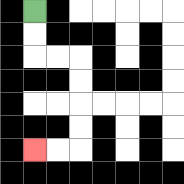{'start': '[1, 0]', 'end': '[1, 6]', 'path_directions': 'D,D,R,R,D,D,D,D,L,L', 'path_coordinates': '[[1, 0], [1, 1], [1, 2], [2, 2], [3, 2], [3, 3], [3, 4], [3, 5], [3, 6], [2, 6], [1, 6]]'}